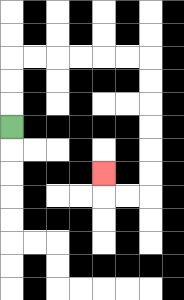{'start': '[0, 5]', 'end': '[4, 7]', 'path_directions': 'U,U,U,R,R,R,R,R,R,D,D,D,D,D,D,L,L,U', 'path_coordinates': '[[0, 5], [0, 4], [0, 3], [0, 2], [1, 2], [2, 2], [3, 2], [4, 2], [5, 2], [6, 2], [6, 3], [6, 4], [6, 5], [6, 6], [6, 7], [6, 8], [5, 8], [4, 8], [4, 7]]'}